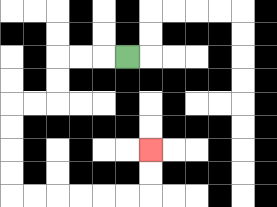{'start': '[5, 2]', 'end': '[6, 6]', 'path_directions': 'L,L,L,D,D,L,L,D,D,D,D,R,R,R,R,R,R,U,U', 'path_coordinates': '[[5, 2], [4, 2], [3, 2], [2, 2], [2, 3], [2, 4], [1, 4], [0, 4], [0, 5], [0, 6], [0, 7], [0, 8], [1, 8], [2, 8], [3, 8], [4, 8], [5, 8], [6, 8], [6, 7], [6, 6]]'}